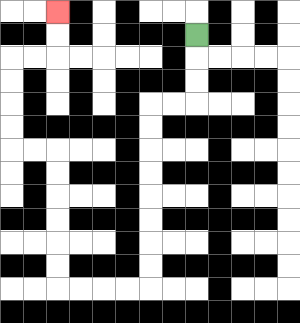{'start': '[8, 1]', 'end': '[2, 0]', 'path_directions': 'D,D,D,L,L,D,D,D,D,D,D,D,D,L,L,L,L,U,U,U,U,U,U,L,L,U,U,U,U,R,R,U,U', 'path_coordinates': '[[8, 1], [8, 2], [8, 3], [8, 4], [7, 4], [6, 4], [6, 5], [6, 6], [6, 7], [6, 8], [6, 9], [6, 10], [6, 11], [6, 12], [5, 12], [4, 12], [3, 12], [2, 12], [2, 11], [2, 10], [2, 9], [2, 8], [2, 7], [2, 6], [1, 6], [0, 6], [0, 5], [0, 4], [0, 3], [0, 2], [1, 2], [2, 2], [2, 1], [2, 0]]'}